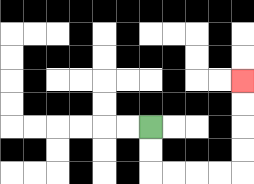{'start': '[6, 5]', 'end': '[10, 3]', 'path_directions': 'D,D,R,R,R,R,U,U,U,U', 'path_coordinates': '[[6, 5], [6, 6], [6, 7], [7, 7], [8, 7], [9, 7], [10, 7], [10, 6], [10, 5], [10, 4], [10, 3]]'}